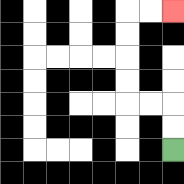{'start': '[7, 6]', 'end': '[7, 0]', 'path_directions': 'U,U,L,L,U,U,U,U,R,R', 'path_coordinates': '[[7, 6], [7, 5], [7, 4], [6, 4], [5, 4], [5, 3], [5, 2], [5, 1], [5, 0], [6, 0], [7, 0]]'}